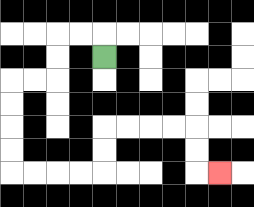{'start': '[4, 2]', 'end': '[9, 7]', 'path_directions': 'U,L,L,D,D,L,L,D,D,D,D,R,R,R,R,U,U,R,R,R,R,D,D,R', 'path_coordinates': '[[4, 2], [4, 1], [3, 1], [2, 1], [2, 2], [2, 3], [1, 3], [0, 3], [0, 4], [0, 5], [0, 6], [0, 7], [1, 7], [2, 7], [3, 7], [4, 7], [4, 6], [4, 5], [5, 5], [6, 5], [7, 5], [8, 5], [8, 6], [8, 7], [9, 7]]'}